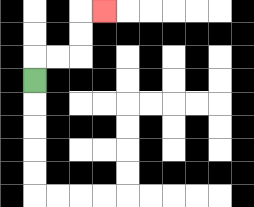{'start': '[1, 3]', 'end': '[4, 0]', 'path_directions': 'U,R,R,U,U,R', 'path_coordinates': '[[1, 3], [1, 2], [2, 2], [3, 2], [3, 1], [3, 0], [4, 0]]'}